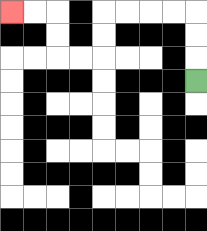{'start': '[8, 3]', 'end': '[0, 0]', 'path_directions': 'U,U,U,L,L,L,L,D,D,L,L,U,U,L,L', 'path_coordinates': '[[8, 3], [8, 2], [8, 1], [8, 0], [7, 0], [6, 0], [5, 0], [4, 0], [4, 1], [4, 2], [3, 2], [2, 2], [2, 1], [2, 0], [1, 0], [0, 0]]'}